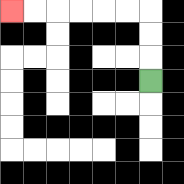{'start': '[6, 3]', 'end': '[0, 0]', 'path_directions': 'U,U,U,L,L,L,L,L,L', 'path_coordinates': '[[6, 3], [6, 2], [6, 1], [6, 0], [5, 0], [4, 0], [3, 0], [2, 0], [1, 0], [0, 0]]'}